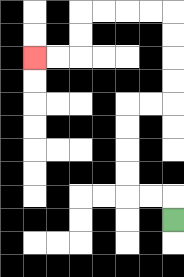{'start': '[7, 9]', 'end': '[1, 2]', 'path_directions': 'U,L,L,U,U,U,U,R,R,U,U,U,U,L,L,L,L,D,D,L,L', 'path_coordinates': '[[7, 9], [7, 8], [6, 8], [5, 8], [5, 7], [5, 6], [5, 5], [5, 4], [6, 4], [7, 4], [7, 3], [7, 2], [7, 1], [7, 0], [6, 0], [5, 0], [4, 0], [3, 0], [3, 1], [3, 2], [2, 2], [1, 2]]'}